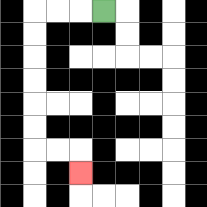{'start': '[4, 0]', 'end': '[3, 7]', 'path_directions': 'L,L,L,D,D,D,D,D,D,R,R,D', 'path_coordinates': '[[4, 0], [3, 0], [2, 0], [1, 0], [1, 1], [1, 2], [1, 3], [1, 4], [1, 5], [1, 6], [2, 6], [3, 6], [3, 7]]'}